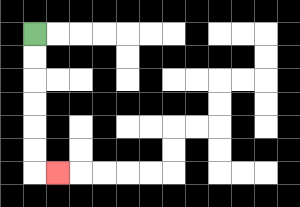{'start': '[1, 1]', 'end': '[2, 7]', 'path_directions': 'D,D,D,D,D,D,R', 'path_coordinates': '[[1, 1], [1, 2], [1, 3], [1, 4], [1, 5], [1, 6], [1, 7], [2, 7]]'}